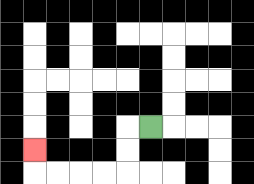{'start': '[6, 5]', 'end': '[1, 6]', 'path_directions': 'L,D,D,L,L,L,L,U', 'path_coordinates': '[[6, 5], [5, 5], [5, 6], [5, 7], [4, 7], [3, 7], [2, 7], [1, 7], [1, 6]]'}